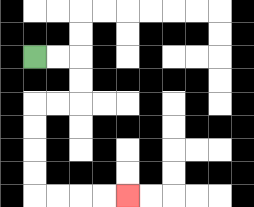{'start': '[1, 2]', 'end': '[5, 8]', 'path_directions': 'R,R,D,D,L,L,D,D,D,D,R,R,R,R', 'path_coordinates': '[[1, 2], [2, 2], [3, 2], [3, 3], [3, 4], [2, 4], [1, 4], [1, 5], [1, 6], [1, 7], [1, 8], [2, 8], [3, 8], [4, 8], [5, 8]]'}